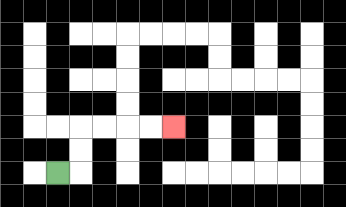{'start': '[2, 7]', 'end': '[7, 5]', 'path_directions': 'R,U,U,R,R,R,R', 'path_coordinates': '[[2, 7], [3, 7], [3, 6], [3, 5], [4, 5], [5, 5], [6, 5], [7, 5]]'}